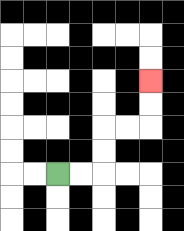{'start': '[2, 7]', 'end': '[6, 3]', 'path_directions': 'R,R,U,U,R,R,U,U', 'path_coordinates': '[[2, 7], [3, 7], [4, 7], [4, 6], [4, 5], [5, 5], [6, 5], [6, 4], [6, 3]]'}